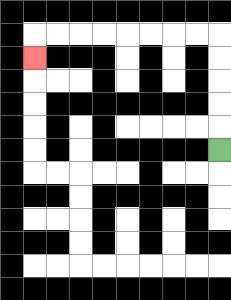{'start': '[9, 6]', 'end': '[1, 2]', 'path_directions': 'U,U,U,U,U,L,L,L,L,L,L,L,L,D', 'path_coordinates': '[[9, 6], [9, 5], [9, 4], [9, 3], [9, 2], [9, 1], [8, 1], [7, 1], [6, 1], [5, 1], [4, 1], [3, 1], [2, 1], [1, 1], [1, 2]]'}